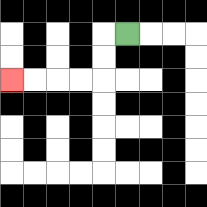{'start': '[5, 1]', 'end': '[0, 3]', 'path_directions': 'L,D,D,L,L,L,L', 'path_coordinates': '[[5, 1], [4, 1], [4, 2], [4, 3], [3, 3], [2, 3], [1, 3], [0, 3]]'}